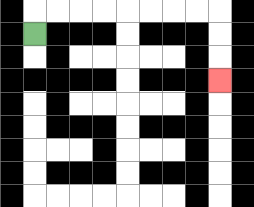{'start': '[1, 1]', 'end': '[9, 3]', 'path_directions': 'U,R,R,R,R,R,R,R,R,D,D,D', 'path_coordinates': '[[1, 1], [1, 0], [2, 0], [3, 0], [4, 0], [5, 0], [6, 0], [7, 0], [8, 0], [9, 0], [9, 1], [9, 2], [9, 3]]'}